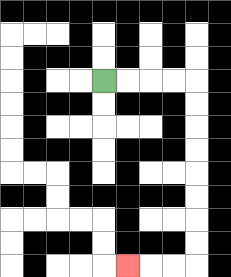{'start': '[4, 3]', 'end': '[5, 11]', 'path_directions': 'R,R,R,R,D,D,D,D,D,D,D,D,L,L,L', 'path_coordinates': '[[4, 3], [5, 3], [6, 3], [7, 3], [8, 3], [8, 4], [8, 5], [8, 6], [8, 7], [8, 8], [8, 9], [8, 10], [8, 11], [7, 11], [6, 11], [5, 11]]'}